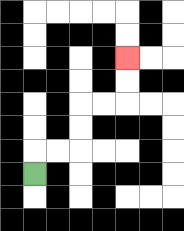{'start': '[1, 7]', 'end': '[5, 2]', 'path_directions': 'U,R,R,U,U,R,R,U,U', 'path_coordinates': '[[1, 7], [1, 6], [2, 6], [3, 6], [3, 5], [3, 4], [4, 4], [5, 4], [5, 3], [5, 2]]'}